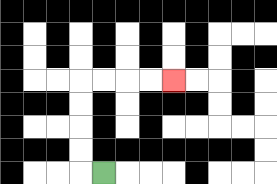{'start': '[4, 7]', 'end': '[7, 3]', 'path_directions': 'L,U,U,U,U,R,R,R,R', 'path_coordinates': '[[4, 7], [3, 7], [3, 6], [3, 5], [3, 4], [3, 3], [4, 3], [5, 3], [6, 3], [7, 3]]'}